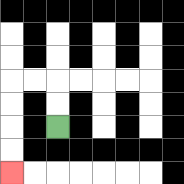{'start': '[2, 5]', 'end': '[0, 7]', 'path_directions': 'U,U,L,L,D,D,D,D', 'path_coordinates': '[[2, 5], [2, 4], [2, 3], [1, 3], [0, 3], [0, 4], [0, 5], [0, 6], [0, 7]]'}